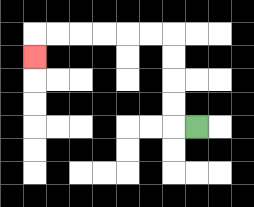{'start': '[8, 5]', 'end': '[1, 2]', 'path_directions': 'L,U,U,U,U,L,L,L,L,L,L,D', 'path_coordinates': '[[8, 5], [7, 5], [7, 4], [7, 3], [7, 2], [7, 1], [6, 1], [5, 1], [4, 1], [3, 1], [2, 1], [1, 1], [1, 2]]'}